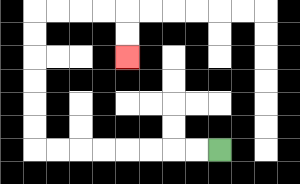{'start': '[9, 6]', 'end': '[5, 2]', 'path_directions': 'L,L,L,L,L,L,L,L,U,U,U,U,U,U,R,R,R,R,D,D', 'path_coordinates': '[[9, 6], [8, 6], [7, 6], [6, 6], [5, 6], [4, 6], [3, 6], [2, 6], [1, 6], [1, 5], [1, 4], [1, 3], [1, 2], [1, 1], [1, 0], [2, 0], [3, 0], [4, 0], [5, 0], [5, 1], [5, 2]]'}